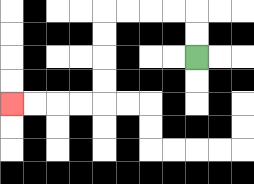{'start': '[8, 2]', 'end': '[0, 4]', 'path_directions': 'U,U,L,L,L,L,D,D,D,D,L,L,L,L', 'path_coordinates': '[[8, 2], [8, 1], [8, 0], [7, 0], [6, 0], [5, 0], [4, 0], [4, 1], [4, 2], [4, 3], [4, 4], [3, 4], [2, 4], [1, 4], [0, 4]]'}